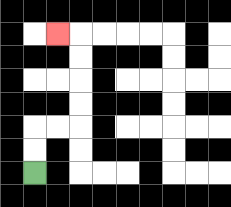{'start': '[1, 7]', 'end': '[2, 1]', 'path_directions': 'U,U,R,R,U,U,U,U,L', 'path_coordinates': '[[1, 7], [1, 6], [1, 5], [2, 5], [3, 5], [3, 4], [3, 3], [3, 2], [3, 1], [2, 1]]'}